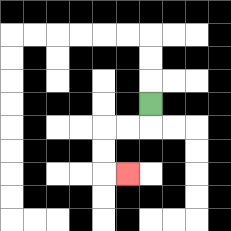{'start': '[6, 4]', 'end': '[5, 7]', 'path_directions': 'D,L,L,D,D,R', 'path_coordinates': '[[6, 4], [6, 5], [5, 5], [4, 5], [4, 6], [4, 7], [5, 7]]'}